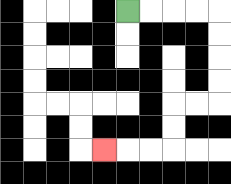{'start': '[5, 0]', 'end': '[4, 6]', 'path_directions': 'R,R,R,R,D,D,D,D,L,L,D,D,L,L,L', 'path_coordinates': '[[5, 0], [6, 0], [7, 0], [8, 0], [9, 0], [9, 1], [9, 2], [9, 3], [9, 4], [8, 4], [7, 4], [7, 5], [7, 6], [6, 6], [5, 6], [4, 6]]'}